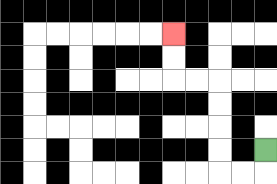{'start': '[11, 6]', 'end': '[7, 1]', 'path_directions': 'D,L,L,U,U,U,U,L,L,U,U', 'path_coordinates': '[[11, 6], [11, 7], [10, 7], [9, 7], [9, 6], [9, 5], [9, 4], [9, 3], [8, 3], [7, 3], [7, 2], [7, 1]]'}